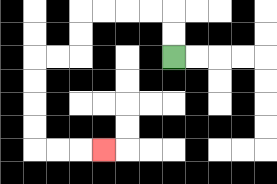{'start': '[7, 2]', 'end': '[4, 6]', 'path_directions': 'U,U,L,L,L,L,D,D,L,L,D,D,D,D,R,R,R', 'path_coordinates': '[[7, 2], [7, 1], [7, 0], [6, 0], [5, 0], [4, 0], [3, 0], [3, 1], [3, 2], [2, 2], [1, 2], [1, 3], [1, 4], [1, 5], [1, 6], [2, 6], [3, 6], [4, 6]]'}